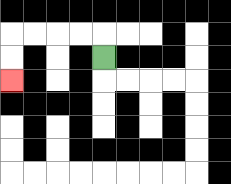{'start': '[4, 2]', 'end': '[0, 3]', 'path_directions': 'U,L,L,L,L,D,D', 'path_coordinates': '[[4, 2], [4, 1], [3, 1], [2, 1], [1, 1], [0, 1], [0, 2], [0, 3]]'}